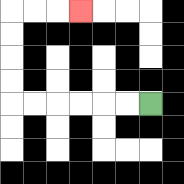{'start': '[6, 4]', 'end': '[3, 0]', 'path_directions': 'L,L,L,L,L,L,U,U,U,U,R,R,R', 'path_coordinates': '[[6, 4], [5, 4], [4, 4], [3, 4], [2, 4], [1, 4], [0, 4], [0, 3], [0, 2], [0, 1], [0, 0], [1, 0], [2, 0], [3, 0]]'}